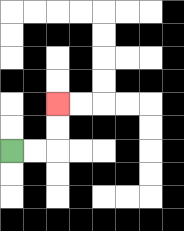{'start': '[0, 6]', 'end': '[2, 4]', 'path_directions': 'R,R,U,U', 'path_coordinates': '[[0, 6], [1, 6], [2, 6], [2, 5], [2, 4]]'}